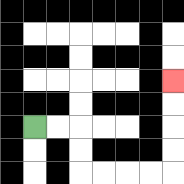{'start': '[1, 5]', 'end': '[7, 3]', 'path_directions': 'R,R,D,D,R,R,R,R,U,U,U,U', 'path_coordinates': '[[1, 5], [2, 5], [3, 5], [3, 6], [3, 7], [4, 7], [5, 7], [6, 7], [7, 7], [7, 6], [7, 5], [7, 4], [7, 3]]'}